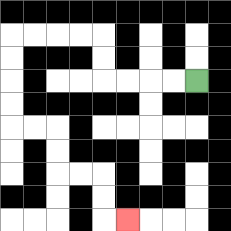{'start': '[8, 3]', 'end': '[5, 9]', 'path_directions': 'L,L,L,L,U,U,L,L,L,L,D,D,D,D,R,R,D,D,R,R,D,D,R', 'path_coordinates': '[[8, 3], [7, 3], [6, 3], [5, 3], [4, 3], [4, 2], [4, 1], [3, 1], [2, 1], [1, 1], [0, 1], [0, 2], [0, 3], [0, 4], [0, 5], [1, 5], [2, 5], [2, 6], [2, 7], [3, 7], [4, 7], [4, 8], [4, 9], [5, 9]]'}